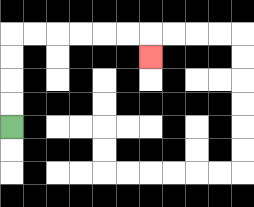{'start': '[0, 5]', 'end': '[6, 2]', 'path_directions': 'U,U,U,U,R,R,R,R,R,R,D', 'path_coordinates': '[[0, 5], [0, 4], [0, 3], [0, 2], [0, 1], [1, 1], [2, 1], [3, 1], [4, 1], [5, 1], [6, 1], [6, 2]]'}